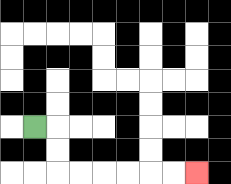{'start': '[1, 5]', 'end': '[8, 7]', 'path_directions': 'R,D,D,R,R,R,R,R,R', 'path_coordinates': '[[1, 5], [2, 5], [2, 6], [2, 7], [3, 7], [4, 7], [5, 7], [6, 7], [7, 7], [8, 7]]'}